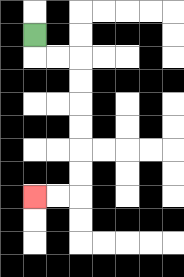{'start': '[1, 1]', 'end': '[1, 8]', 'path_directions': 'D,R,R,D,D,D,D,D,D,L,L', 'path_coordinates': '[[1, 1], [1, 2], [2, 2], [3, 2], [3, 3], [3, 4], [3, 5], [3, 6], [3, 7], [3, 8], [2, 8], [1, 8]]'}